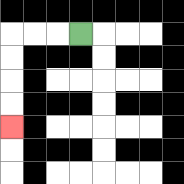{'start': '[3, 1]', 'end': '[0, 5]', 'path_directions': 'L,L,L,D,D,D,D', 'path_coordinates': '[[3, 1], [2, 1], [1, 1], [0, 1], [0, 2], [0, 3], [0, 4], [0, 5]]'}